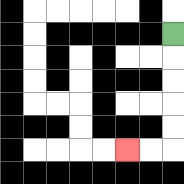{'start': '[7, 1]', 'end': '[5, 6]', 'path_directions': 'D,D,D,D,D,L,L', 'path_coordinates': '[[7, 1], [7, 2], [7, 3], [7, 4], [7, 5], [7, 6], [6, 6], [5, 6]]'}